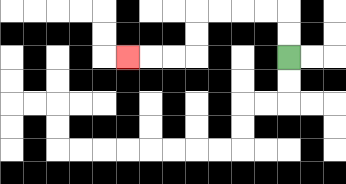{'start': '[12, 2]', 'end': '[5, 2]', 'path_directions': 'U,U,L,L,L,L,D,D,L,L,L', 'path_coordinates': '[[12, 2], [12, 1], [12, 0], [11, 0], [10, 0], [9, 0], [8, 0], [8, 1], [8, 2], [7, 2], [6, 2], [5, 2]]'}